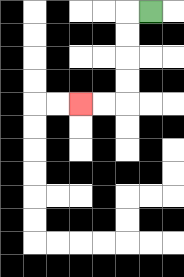{'start': '[6, 0]', 'end': '[3, 4]', 'path_directions': 'L,D,D,D,D,L,L', 'path_coordinates': '[[6, 0], [5, 0], [5, 1], [5, 2], [5, 3], [5, 4], [4, 4], [3, 4]]'}